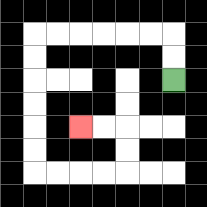{'start': '[7, 3]', 'end': '[3, 5]', 'path_directions': 'U,U,L,L,L,L,L,L,D,D,D,D,D,D,R,R,R,R,U,U,L,L', 'path_coordinates': '[[7, 3], [7, 2], [7, 1], [6, 1], [5, 1], [4, 1], [3, 1], [2, 1], [1, 1], [1, 2], [1, 3], [1, 4], [1, 5], [1, 6], [1, 7], [2, 7], [3, 7], [4, 7], [5, 7], [5, 6], [5, 5], [4, 5], [3, 5]]'}